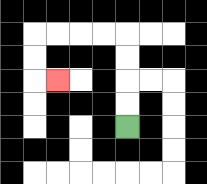{'start': '[5, 5]', 'end': '[2, 3]', 'path_directions': 'U,U,U,U,L,L,L,L,D,D,R', 'path_coordinates': '[[5, 5], [5, 4], [5, 3], [5, 2], [5, 1], [4, 1], [3, 1], [2, 1], [1, 1], [1, 2], [1, 3], [2, 3]]'}